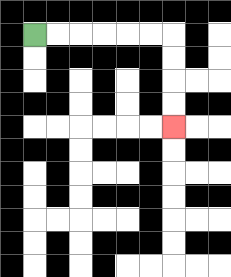{'start': '[1, 1]', 'end': '[7, 5]', 'path_directions': 'R,R,R,R,R,R,D,D,D,D', 'path_coordinates': '[[1, 1], [2, 1], [3, 1], [4, 1], [5, 1], [6, 1], [7, 1], [7, 2], [7, 3], [7, 4], [7, 5]]'}